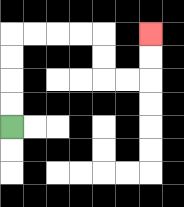{'start': '[0, 5]', 'end': '[6, 1]', 'path_directions': 'U,U,U,U,R,R,R,R,D,D,R,R,U,U', 'path_coordinates': '[[0, 5], [0, 4], [0, 3], [0, 2], [0, 1], [1, 1], [2, 1], [3, 1], [4, 1], [4, 2], [4, 3], [5, 3], [6, 3], [6, 2], [6, 1]]'}